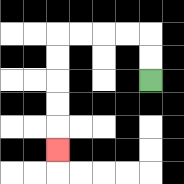{'start': '[6, 3]', 'end': '[2, 6]', 'path_directions': 'U,U,L,L,L,L,D,D,D,D,D', 'path_coordinates': '[[6, 3], [6, 2], [6, 1], [5, 1], [4, 1], [3, 1], [2, 1], [2, 2], [2, 3], [2, 4], [2, 5], [2, 6]]'}